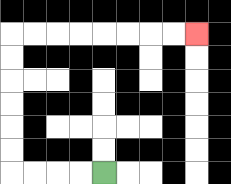{'start': '[4, 7]', 'end': '[8, 1]', 'path_directions': 'L,L,L,L,U,U,U,U,U,U,R,R,R,R,R,R,R,R', 'path_coordinates': '[[4, 7], [3, 7], [2, 7], [1, 7], [0, 7], [0, 6], [0, 5], [0, 4], [0, 3], [0, 2], [0, 1], [1, 1], [2, 1], [3, 1], [4, 1], [5, 1], [6, 1], [7, 1], [8, 1]]'}